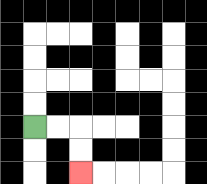{'start': '[1, 5]', 'end': '[3, 7]', 'path_directions': 'R,R,D,D', 'path_coordinates': '[[1, 5], [2, 5], [3, 5], [3, 6], [3, 7]]'}